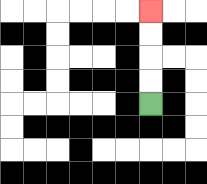{'start': '[6, 4]', 'end': '[6, 0]', 'path_directions': 'U,U,U,U', 'path_coordinates': '[[6, 4], [6, 3], [6, 2], [6, 1], [6, 0]]'}